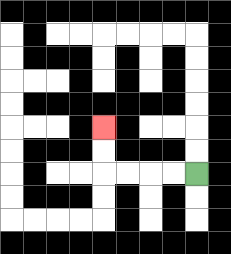{'start': '[8, 7]', 'end': '[4, 5]', 'path_directions': 'L,L,L,L,U,U', 'path_coordinates': '[[8, 7], [7, 7], [6, 7], [5, 7], [4, 7], [4, 6], [4, 5]]'}